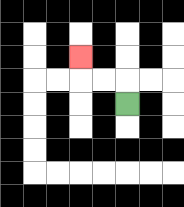{'start': '[5, 4]', 'end': '[3, 2]', 'path_directions': 'U,L,L,U', 'path_coordinates': '[[5, 4], [5, 3], [4, 3], [3, 3], [3, 2]]'}